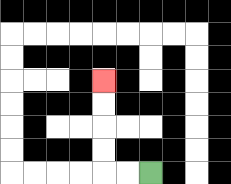{'start': '[6, 7]', 'end': '[4, 3]', 'path_directions': 'L,L,U,U,U,U', 'path_coordinates': '[[6, 7], [5, 7], [4, 7], [4, 6], [4, 5], [4, 4], [4, 3]]'}